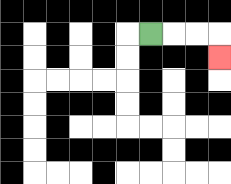{'start': '[6, 1]', 'end': '[9, 2]', 'path_directions': 'R,R,R,D', 'path_coordinates': '[[6, 1], [7, 1], [8, 1], [9, 1], [9, 2]]'}